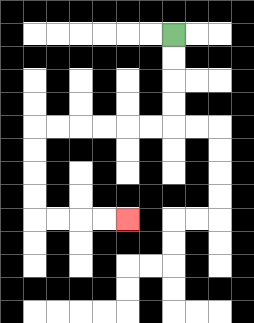{'start': '[7, 1]', 'end': '[5, 9]', 'path_directions': 'D,D,D,D,L,L,L,L,L,L,D,D,D,D,R,R,R,R', 'path_coordinates': '[[7, 1], [7, 2], [7, 3], [7, 4], [7, 5], [6, 5], [5, 5], [4, 5], [3, 5], [2, 5], [1, 5], [1, 6], [1, 7], [1, 8], [1, 9], [2, 9], [3, 9], [4, 9], [5, 9]]'}